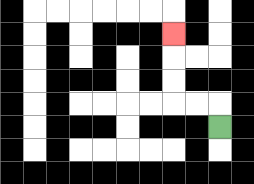{'start': '[9, 5]', 'end': '[7, 1]', 'path_directions': 'U,L,L,U,U,U', 'path_coordinates': '[[9, 5], [9, 4], [8, 4], [7, 4], [7, 3], [7, 2], [7, 1]]'}